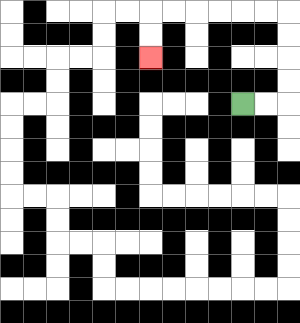{'start': '[10, 4]', 'end': '[6, 2]', 'path_directions': 'R,R,U,U,U,U,L,L,L,L,L,L,D,D', 'path_coordinates': '[[10, 4], [11, 4], [12, 4], [12, 3], [12, 2], [12, 1], [12, 0], [11, 0], [10, 0], [9, 0], [8, 0], [7, 0], [6, 0], [6, 1], [6, 2]]'}